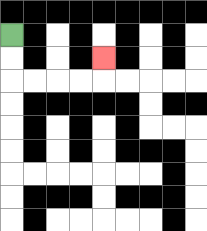{'start': '[0, 1]', 'end': '[4, 2]', 'path_directions': 'D,D,R,R,R,R,U', 'path_coordinates': '[[0, 1], [0, 2], [0, 3], [1, 3], [2, 3], [3, 3], [4, 3], [4, 2]]'}